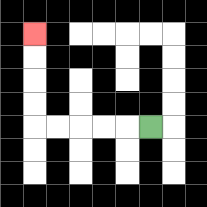{'start': '[6, 5]', 'end': '[1, 1]', 'path_directions': 'L,L,L,L,L,U,U,U,U', 'path_coordinates': '[[6, 5], [5, 5], [4, 5], [3, 5], [2, 5], [1, 5], [1, 4], [1, 3], [1, 2], [1, 1]]'}